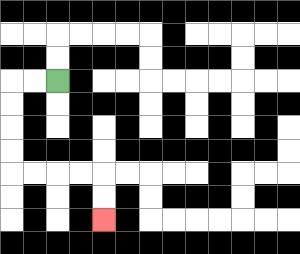{'start': '[2, 3]', 'end': '[4, 9]', 'path_directions': 'L,L,D,D,D,D,R,R,R,R,D,D', 'path_coordinates': '[[2, 3], [1, 3], [0, 3], [0, 4], [0, 5], [0, 6], [0, 7], [1, 7], [2, 7], [3, 7], [4, 7], [4, 8], [4, 9]]'}